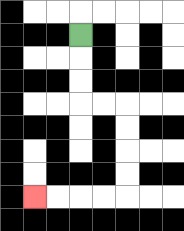{'start': '[3, 1]', 'end': '[1, 8]', 'path_directions': 'D,D,D,R,R,D,D,D,D,L,L,L,L', 'path_coordinates': '[[3, 1], [3, 2], [3, 3], [3, 4], [4, 4], [5, 4], [5, 5], [5, 6], [5, 7], [5, 8], [4, 8], [3, 8], [2, 8], [1, 8]]'}